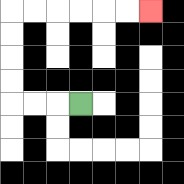{'start': '[3, 4]', 'end': '[6, 0]', 'path_directions': 'L,L,L,U,U,U,U,R,R,R,R,R,R', 'path_coordinates': '[[3, 4], [2, 4], [1, 4], [0, 4], [0, 3], [0, 2], [0, 1], [0, 0], [1, 0], [2, 0], [3, 0], [4, 0], [5, 0], [6, 0]]'}